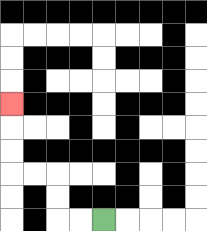{'start': '[4, 9]', 'end': '[0, 4]', 'path_directions': 'L,L,U,U,L,L,U,U,U', 'path_coordinates': '[[4, 9], [3, 9], [2, 9], [2, 8], [2, 7], [1, 7], [0, 7], [0, 6], [0, 5], [0, 4]]'}